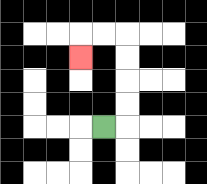{'start': '[4, 5]', 'end': '[3, 2]', 'path_directions': 'R,U,U,U,U,L,L,D', 'path_coordinates': '[[4, 5], [5, 5], [5, 4], [5, 3], [5, 2], [5, 1], [4, 1], [3, 1], [3, 2]]'}